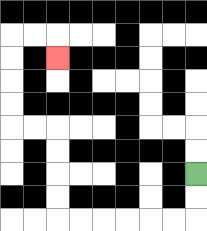{'start': '[8, 7]', 'end': '[2, 2]', 'path_directions': 'D,D,L,L,L,L,L,L,U,U,U,U,L,L,U,U,U,U,R,R,D', 'path_coordinates': '[[8, 7], [8, 8], [8, 9], [7, 9], [6, 9], [5, 9], [4, 9], [3, 9], [2, 9], [2, 8], [2, 7], [2, 6], [2, 5], [1, 5], [0, 5], [0, 4], [0, 3], [0, 2], [0, 1], [1, 1], [2, 1], [2, 2]]'}